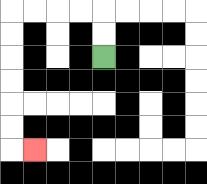{'start': '[4, 2]', 'end': '[1, 6]', 'path_directions': 'U,U,L,L,L,L,D,D,D,D,D,D,R', 'path_coordinates': '[[4, 2], [4, 1], [4, 0], [3, 0], [2, 0], [1, 0], [0, 0], [0, 1], [0, 2], [0, 3], [0, 4], [0, 5], [0, 6], [1, 6]]'}